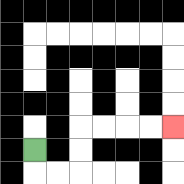{'start': '[1, 6]', 'end': '[7, 5]', 'path_directions': 'D,R,R,U,U,R,R,R,R', 'path_coordinates': '[[1, 6], [1, 7], [2, 7], [3, 7], [3, 6], [3, 5], [4, 5], [5, 5], [6, 5], [7, 5]]'}